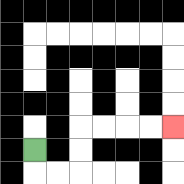{'start': '[1, 6]', 'end': '[7, 5]', 'path_directions': 'D,R,R,U,U,R,R,R,R', 'path_coordinates': '[[1, 6], [1, 7], [2, 7], [3, 7], [3, 6], [3, 5], [4, 5], [5, 5], [6, 5], [7, 5]]'}